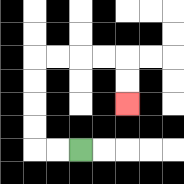{'start': '[3, 6]', 'end': '[5, 4]', 'path_directions': 'L,L,U,U,U,U,R,R,R,R,D,D', 'path_coordinates': '[[3, 6], [2, 6], [1, 6], [1, 5], [1, 4], [1, 3], [1, 2], [2, 2], [3, 2], [4, 2], [5, 2], [5, 3], [5, 4]]'}